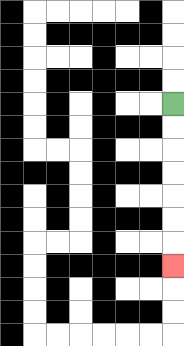{'start': '[7, 4]', 'end': '[7, 11]', 'path_directions': 'D,D,D,D,D,D,D', 'path_coordinates': '[[7, 4], [7, 5], [7, 6], [7, 7], [7, 8], [7, 9], [7, 10], [7, 11]]'}